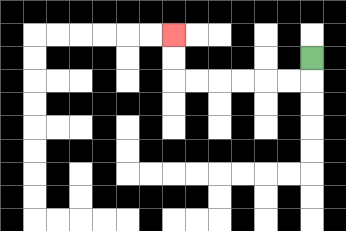{'start': '[13, 2]', 'end': '[7, 1]', 'path_directions': 'D,L,L,L,L,L,L,U,U', 'path_coordinates': '[[13, 2], [13, 3], [12, 3], [11, 3], [10, 3], [9, 3], [8, 3], [7, 3], [7, 2], [7, 1]]'}